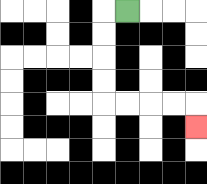{'start': '[5, 0]', 'end': '[8, 5]', 'path_directions': 'L,D,D,D,D,R,R,R,R,D', 'path_coordinates': '[[5, 0], [4, 0], [4, 1], [4, 2], [4, 3], [4, 4], [5, 4], [6, 4], [7, 4], [8, 4], [8, 5]]'}